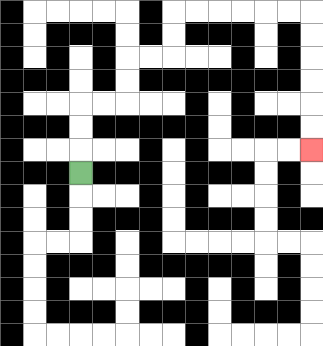{'start': '[3, 7]', 'end': '[13, 6]', 'path_directions': 'U,U,U,R,R,U,U,R,R,U,U,R,R,R,R,R,R,D,D,D,D,D,D', 'path_coordinates': '[[3, 7], [3, 6], [3, 5], [3, 4], [4, 4], [5, 4], [5, 3], [5, 2], [6, 2], [7, 2], [7, 1], [7, 0], [8, 0], [9, 0], [10, 0], [11, 0], [12, 0], [13, 0], [13, 1], [13, 2], [13, 3], [13, 4], [13, 5], [13, 6]]'}